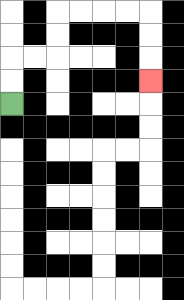{'start': '[0, 4]', 'end': '[6, 3]', 'path_directions': 'U,U,R,R,U,U,R,R,R,R,D,D,D', 'path_coordinates': '[[0, 4], [0, 3], [0, 2], [1, 2], [2, 2], [2, 1], [2, 0], [3, 0], [4, 0], [5, 0], [6, 0], [6, 1], [6, 2], [6, 3]]'}